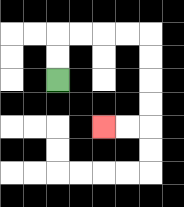{'start': '[2, 3]', 'end': '[4, 5]', 'path_directions': 'U,U,R,R,R,R,D,D,D,D,L,L', 'path_coordinates': '[[2, 3], [2, 2], [2, 1], [3, 1], [4, 1], [5, 1], [6, 1], [6, 2], [6, 3], [6, 4], [6, 5], [5, 5], [4, 5]]'}